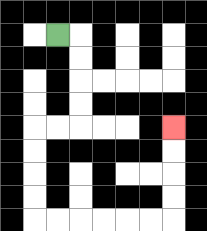{'start': '[2, 1]', 'end': '[7, 5]', 'path_directions': 'R,D,D,D,D,L,L,D,D,D,D,R,R,R,R,R,R,U,U,U,U', 'path_coordinates': '[[2, 1], [3, 1], [3, 2], [3, 3], [3, 4], [3, 5], [2, 5], [1, 5], [1, 6], [1, 7], [1, 8], [1, 9], [2, 9], [3, 9], [4, 9], [5, 9], [6, 9], [7, 9], [7, 8], [7, 7], [7, 6], [7, 5]]'}